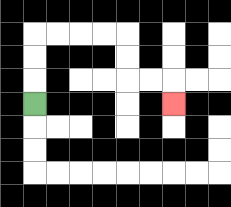{'start': '[1, 4]', 'end': '[7, 4]', 'path_directions': 'U,U,U,R,R,R,R,D,D,R,R,D', 'path_coordinates': '[[1, 4], [1, 3], [1, 2], [1, 1], [2, 1], [3, 1], [4, 1], [5, 1], [5, 2], [5, 3], [6, 3], [7, 3], [7, 4]]'}